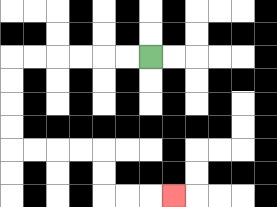{'start': '[6, 2]', 'end': '[7, 8]', 'path_directions': 'L,L,L,L,L,L,D,D,D,D,R,R,R,R,D,D,R,R,R', 'path_coordinates': '[[6, 2], [5, 2], [4, 2], [3, 2], [2, 2], [1, 2], [0, 2], [0, 3], [0, 4], [0, 5], [0, 6], [1, 6], [2, 6], [3, 6], [4, 6], [4, 7], [4, 8], [5, 8], [6, 8], [7, 8]]'}